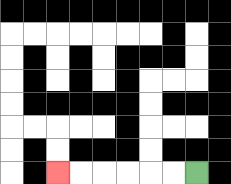{'start': '[8, 7]', 'end': '[2, 7]', 'path_directions': 'L,L,L,L,L,L', 'path_coordinates': '[[8, 7], [7, 7], [6, 7], [5, 7], [4, 7], [3, 7], [2, 7]]'}